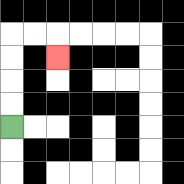{'start': '[0, 5]', 'end': '[2, 2]', 'path_directions': 'U,U,U,U,R,R,D', 'path_coordinates': '[[0, 5], [0, 4], [0, 3], [0, 2], [0, 1], [1, 1], [2, 1], [2, 2]]'}